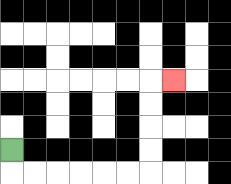{'start': '[0, 6]', 'end': '[7, 3]', 'path_directions': 'D,R,R,R,R,R,R,U,U,U,U,R', 'path_coordinates': '[[0, 6], [0, 7], [1, 7], [2, 7], [3, 7], [4, 7], [5, 7], [6, 7], [6, 6], [6, 5], [6, 4], [6, 3], [7, 3]]'}